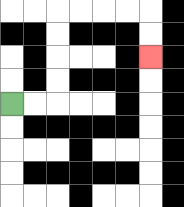{'start': '[0, 4]', 'end': '[6, 2]', 'path_directions': 'R,R,U,U,U,U,R,R,R,R,D,D', 'path_coordinates': '[[0, 4], [1, 4], [2, 4], [2, 3], [2, 2], [2, 1], [2, 0], [3, 0], [4, 0], [5, 0], [6, 0], [6, 1], [6, 2]]'}